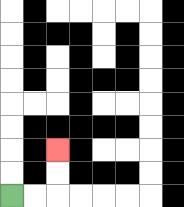{'start': '[0, 8]', 'end': '[2, 6]', 'path_directions': 'R,R,U,U', 'path_coordinates': '[[0, 8], [1, 8], [2, 8], [2, 7], [2, 6]]'}